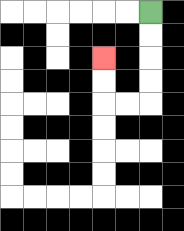{'start': '[6, 0]', 'end': '[4, 2]', 'path_directions': 'D,D,D,D,L,L,U,U', 'path_coordinates': '[[6, 0], [6, 1], [6, 2], [6, 3], [6, 4], [5, 4], [4, 4], [4, 3], [4, 2]]'}